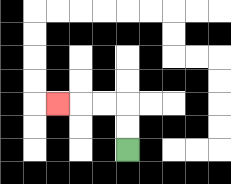{'start': '[5, 6]', 'end': '[2, 4]', 'path_directions': 'U,U,L,L,L', 'path_coordinates': '[[5, 6], [5, 5], [5, 4], [4, 4], [3, 4], [2, 4]]'}